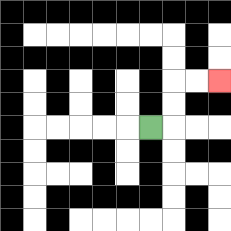{'start': '[6, 5]', 'end': '[9, 3]', 'path_directions': 'R,U,U,R,R', 'path_coordinates': '[[6, 5], [7, 5], [7, 4], [7, 3], [8, 3], [9, 3]]'}